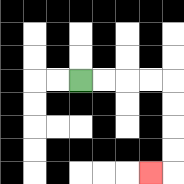{'start': '[3, 3]', 'end': '[6, 7]', 'path_directions': 'R,R,R,R,D,D,D,D,L', 'path_coordinates': '[[3, 3], [4, 3], [5, 3], [6, 3], [7, 3], [7, 4], [7, 5], [7, 6], [7, 7], [6, 7]]'}